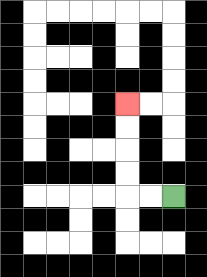{'start': '[7, 8]', 'end': '[5, 4]', 'path_directions': 'L,L,U,U,U,U', 'path_coordinates': '[[7, 8], [6, 8], [5, 8], [5, 7], [5, 6], [5, 5], [5, 4]]'}